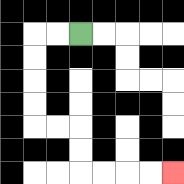{'start': '[3, 1]', 'end': '[7, 7]', 'path_directions': 'L,L,D,D,D,D,R,R,D,D,R,R,R,R', 'path_coordinates': '[[3, 1], [2, 1], [1, 1], [1, 2], [1, 3], [1, 4], [1, 5], [2, 5], [3, 5], [3, 6], [3, 7], [4, 7], [5, 7], [6, 7], [7, 7]]'}